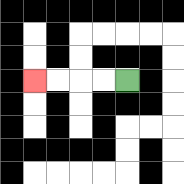{'start': '[5, 3]', 'end': '[1, 3]', 'path_directions': 'L,L,L,L', 'path_coordinates': '[[5, 3], [4, 3], [3, 3], [2, 3], [1, 3]]'}